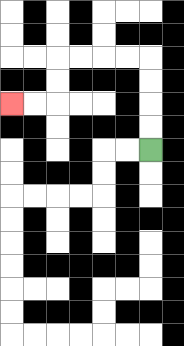{'start': '[6, 6]', 'end': '[0, 4]', 'path_directions': 'U,U,U,U,L,L,L,L,D,D,L,L', 'path_coordinates': '[[6, 6], [6, 5], [6, 4], [6, 3], [6, 2], [5, 2], [4, 2], [3, 2], [2, 2], [2, 3], [2, 4], [1, 4], [0, 4]]'}